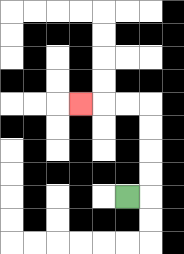{'start': '[5, 8]', 'end': '[3, 4]', 'path_directions': 'R,U,U,U,U,L,L,L', 'path_coordinates': '[[5, 8], [6, 8], [6, 7], [6, 6], [6, 5], [6, 4], [5, 4], [4, 4], [3, 4]]'}